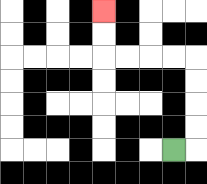{'start': '[7, 6]', 'end': '[4, 0]', 'path_directions': 'R,U,U,U,U,L,L,L,L,U,U', 'path_coordinates': '[[7, 6], [8, 6], [8, 5], [8, 4], [8, 3], [8, 2], [7, 2], [6, 2], [5, 2], [4, 2], [4, 1], [4, 0]]'}